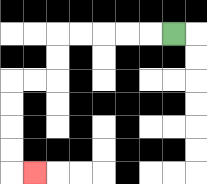{'start': '[7, 1]', 'end': '[1, 7]', 'path_directions': 'L,L,L,L,L,D,D,L,L,D,D,D,D,R', 'path_coordinates': '[[7, 1], [6, 1], [5, 1], [4, 1], [3, 1], [2, 1], [2, 2], [2, 3], [1, 3], [0, 3], [0, 4], [0, 5], [0, 6], [0, 7], [1, 7]]'}